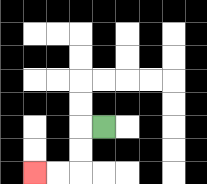{'start': '[4, 5]', 'end': '[1, 7]', 'path_directions': 'L,D,D,L,L', 'path_coordinates': '[[4, 5], [3, 5], [3, 6], [3, 7], [2, 7], [1, 7]]'}